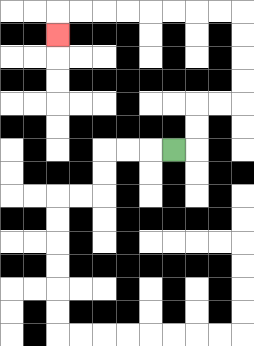{'start': '[7, 6]', 'end': '[2, 1]', 'path_directions': 'R,U,U,R,R,U,U,U,U,L,L,L,L,L,L,L,L,D', 'path_coordinates': '[[7, 6], [8, 6], [8, 5], [8, 4], [9, 4], [10, 4], [10, 3], [10, 2], [10, 1], [10, 0], [9, 0], [8, 0], [7, 0], [6, 0], [5, 0], [4, 0], [3, 0], [2, 0], [2, 1]]'}